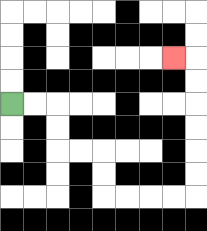{'start': '[0, 4]', 'end': '[7, 2]', 'path_directions': 'R,R,D,D,R,R,D,D,R,R,R,R,U,U,U,U,U,U,L', 'path_coordinates': '[[0, 4], [1, 4], [2, 4], [2, 5], [2, 6], [3, 6], [4, 6], [4, 7], [4, 8], [5, 8], [6, 8], [7, 8], [8, 8], [8, 7], [8, 6], [8, 5], [8, 4], [8, 3], [8, 2], [7, 2]]'}